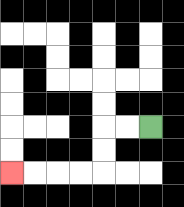{'start': '[6, 5]', 'end': '[0, 7]', 'path_directions': 'L,L,D,D,L,L,L,L', 'path_coordinates': '[[6, 5], [5, 5], [4, 5], [4, 6], [4, 7], [3, 7], [2, 7], [1, 7], [0, 7]]'}